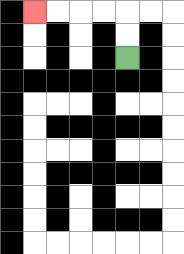{'start': '[5, 2]', 'end': '[1, 0]', 'path_directions': 'U,U,L,L,L,L', 'path_coordinates': '[[5, 2], [5, 1], [5, 0], [4, 0], [3, 0], [2, 0], [1, 0]]'}